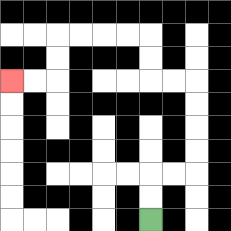{'start': '[6, 9]', 'end': '[0, 3]', 'path_directions': 'U,U,R,R,U,U,U,U,L,L,U,U,L,L,L,L,D,D,L,L', 'path_coordinates': '[[6, 9], [6, 8], [6, 7], [7, 7], [8, 7], [8, 6], [8, 5], [8, 4], [8, 3], [7, 3], [6, 3], [6, 2], [6, 1], [5, 1], [4, 1], [3, 1], [2, 1], [2, 2], [2, 3], [1, 3], [0, 3]]'}